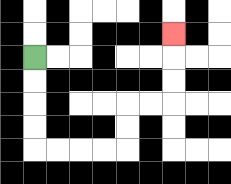{'start': '[1, 2]', 'end': '[7, 1]', 'path_directions': 'D,D,D,D,R,R,R,R,U,U,R,R,U,U,U', 'path_coordinates': '[[1, 2], [1, 3], [1, 4], [1, 5], [1, 6], [2, 6], [3, 6], [4, 6], [5, 6], [5, 5], [5, 4], [6, 4], [7, 4], [7, 3], [7, 2], [7, 1]]'}